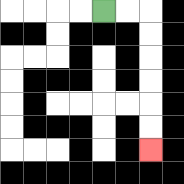{'start': '[4, 0]', 'end': '[6, 6]', 'path_directions': 'R,R,D,D,D,D,D,D', 'path_coordinates': '[[4, 0], [5, 0], [6, 0], [6, 1], [6, 2], [6, 3], [6, 4], [6, 5], [6, 6]]'}